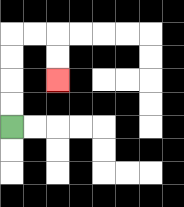{'start': '[0, 5]', 'end': '[2, 3]', 'path_directions': 'U,U,U,U,R,R,D,D', 'path_coordinates': '[[0, 5], [0, 4], [0, 3], [0, 2], [0, 1], [1, 1], [2, 1], [2, 2], [2, 3]]'}